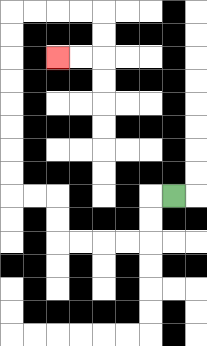{'start': '[7, 8]', 'end': '[2, 2]', 'path_directions': 'L,D,D,L,L,L,L,U,U,L,L,U,U,U,U,U,U,U,U,R,R,R,R,D,D,L,L', 'path_coordinates': '[[7, 8], [6, 8], [6, 9], [6, 10], [5, 10], [4, 10], [3, 10], [2, 10], [2, 9], [2, 8], [1, 8], [0, 8], [0, 7], [0, 6], [0, 5], [0, 4], [0, 3], [0, 2], [0, 1], [0, 0], [1, 0], [2, 0], [3, 0], [4, 0], [4, 1], [4, 2], [3, 2], [2, 2]]'}